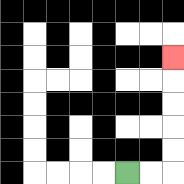{'start': '[5, 7]', 'end': '[7, 2]', 'path_directions': 'R,R,U,U,U,U,U', 'path_coordinates': '[[5, 7], [6, 7], [7, 7], [7, 6], [7, 5], [7, 4], [7, 3], [7, 2]]'}